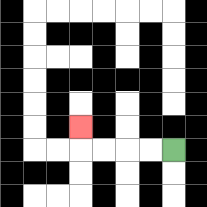{'start': '[7, 6]', 'end': '[3, 5]', 'path_directions': 'L,L,L,L,U', 'path_coordinates': '[[7, 6], [6, 6], [5, 6], [4, 6], [3, 6], [3, 5]]'}